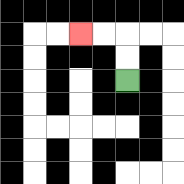{'start': '[5, 3]', 'end': '[3, 1]', 'path_directions': 'U,U,L,L', 'path_coordinates': '[[5, 3], [5, 2], [5, 1], [4, 1], [3, 1]]'}